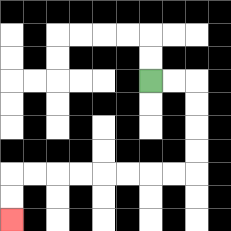{'start': '[6, 3]', 'end': '[0, 9]', 'path_directions': 'R,R,D,D,D,D,L,L,L,L,L,L,L,L,D,D', 'path_coordinates': '[[6, 3], [7, 3], [8, 3], [8, 4], [8, 5], [8, 6], [8, 7], [7, 7], [6, 7], [5, 7], [4, 7], [3, 7], [2, 7], [1, 7], [0, 7], [0, 8], [0, 9]]'}